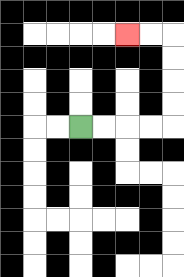{'start': '[3, 5]', 'end': '[5, 1]', 'path_directions': 'R,R,R,R,U,U,U,U,L,L', 'path_coordinates': '[[3, 5], [4, 5], [5, 5], [6, 5], [7, 5], [7, 4], [7, 3], [7, 2], [7, 1], [6, 1], [5, 1]]'}